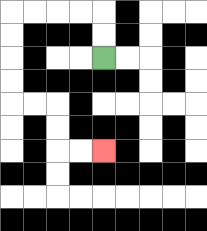{'start': '[4, 2]', 'end': '[4, 6]', 'path_directions': 'U,U,L,L,L,L,D,D,D,D,R,R,D,D,R,R', 'path_coordinates': '[[4, 2], [4, 1], [4, 0], [3, 0], [2, 0], [1, 0], [0, 0], [0, 1], [0, 2], [0, 3], [0, 4], [1, 4], [2, 4], [2, 5], [2, 6], [3, 6], [4, 6]]'}